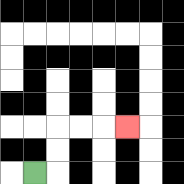{'start': '[1, 7]', 'end': '[5, 5]', 'path_directions': 'R,U,U,R,R,R', 'path_coordinates': '[[1, 7], [2, 7], [2, 6], [2, 5], [3, 5], [4, 5], [5, 5]]'}